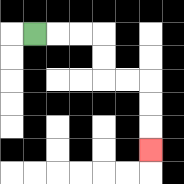{'start': '[1, 1]', 'end': '[6, 6]', 'path_directions': 'R,R,R,D,D,R,R,D,D,D', 'path_coordinates': '[[1, 1], [2, 1], [3, 1], [4, 1], [4, 2], [4, 3], [5, 3], [6, 3], [6, 4], [6, 5], [6, 6]]'}